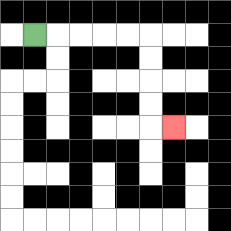{'start': '[1, 1]', 'end': '[7, 5]', 'path_directions': 'R,R,R,R,R,D,D,D,D,R', 'path_coordinates': '[[1, 1], [2, 1], [3, 1], [4, 1], [5, 1], [6, 1], [6, 2], [6, 3], [6, 4], [6, 5], [7, 5]]'}